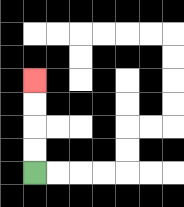{'start': '[1, 7]', 'end': '[1, 3]', 'path_directions': 'U,U,U,U', 'path_coordinates': '[[1, 7], [1, 6], [1, 5], [1, 4], [1, 3]]'}